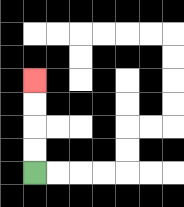{'start': '[1, 7]', 'end': '[1, 3]', 'path_directions': 'U,U,U,U', 'path_coordinates': '[[1, 7], [1, 6], [1, 5], [1, 4], [1, 3]]'}